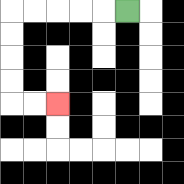{'start': '[5, 0]', 'end': '[2, 4]', 'path_directions': 'L,L,L,L,L,D,D,D,D,R,R', 'path_coordinates': '[[5, 0], [4, 0], [3, 0], [2, 0], [1, 0], [0, 0], [0, 1], [0, 2], [0, 3], [0, 4], [1, 4], [2, 4]]'}